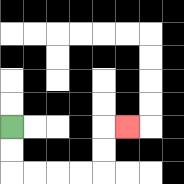{'start': '[0, 5]', 'end': '[5, 5]', 'path_directions': 'D,D,R,R,R,R,U,U,R', 'path_coordinates': '[[0, 5], [0, 6], [0, 7], [1, 7], [2, 7], [3, 7], [4, 7], [4, 6], [4, 5], [5, 5]]'}